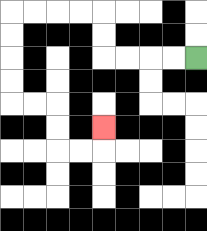{'start': '[8, 2]', 'end': '[4, 5]', 'path_directions': 'L,L,L,L,U,U,L,L,L,L,D,D,D,D,R,R,D,D,R,R,U', 'path_coordinates': '[[8, 2], [7, 2], [6, 2], [5, 2], [4, 2], [4, 1], [4, 0], [3, 0], [2, 0], [1, 0], [0, 0], [0, 1], [0, 2], [0, 3], [0, 4], [1, 4], [2, 4], [2, 5], [2, 6], [3, 6], [4, 6], [4, 5]]'}